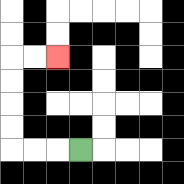{'start': '[3, 6]', 'end': '[2, 2]', 'path_directions': 'L,L,L,U,U,U,U,R,R', 'path_coordinates': '[[3, 6], [2, 6], [1, 6], [0, 6], [0, 5], [0, 4], [0, 3], [0, 2], [1, 2], [2, 2]]'}